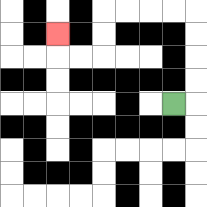{'start': '[7, 4]', 'end': '[2, 1]', 'path_directions': 'R,U,U,U,U,L,L,L,L,D,D,L,L,U', 'path_coordinates': '[[7, 4], [8, 4], [8, 3], [8, 2], [8, 1], [8, 0], [7, 0], [6, 0], [5, 0], [4, 0], [4, 1], [4, 2], [3, 2], [2, 2], [2, 1]]'}